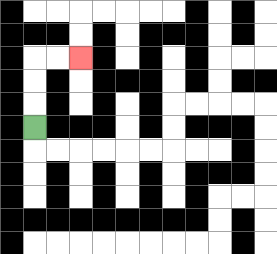{'start': '[1, 5]', 'end': '[3, 2]', 'path_directions': 'U,U,U,R,R', 'path_coordinates': '[[1, 5], [1, 4], [1, 3], [1, 2], [2, 2], [3, 2]]'}